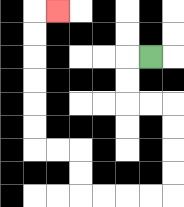{'start': '[6, 2]', 'end': '[2, 0]', 'path_directions': 'L,D,D,R,R,D,D,D,D,L,L,L,L,U,U,L,L,U,U,U,U,U,U,R', 'path_coordinates': '[[6, 2], [5, 2], [5, 3], [5, 4], [6, 4], [7, 4], [7, 5], [7, 6], [7, 7], [7, 8], [6, 8], [5, 8], [4, 8], [3, 8], [3, 7], [3, 6], [2, 6], [1, 6], [1, 5], [1, 4], [1, 3], [1, 2], [1, 1], [1, 0], [2, 0]]'}